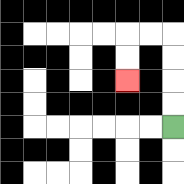{'start': '[7, 5]', 'end': '[5, 3]', 'path_directions': 'U,U,U,U,L,L,D,D', 'path_coordinates': '[[7, 5], [7, 4], [7, 3], [7, 2], [7, 1], [6, 1], [5, 1], [5, 2], [5, 3]]'}